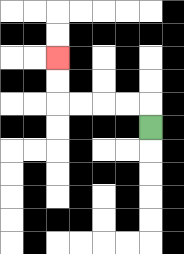{'start': '[6, 5]', 'end': '[2, 2]', 'path_directions': 'U,L,L,L,L,U,U', 'path_coordinates': '[[6, 5], [6, 4], [5, 4], [4, 4], [3, 4], [2, 4], [2, 3], [2, 2]]'}